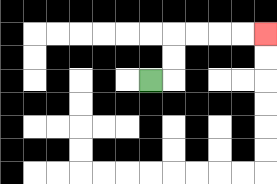{'start': '[6, 3]', 'end': '[11, 1]', 'path_directions': 'R,U,U,R,R,R,R', 'path_coordinates': '[[6, 3], [7, 3], [7, 2], [7, 1], [8, 1], [9, 1], [10, 1], [11, 1]]'}